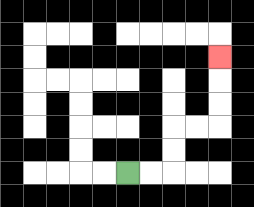{'start': '[5, 7]', 'end': '[9, 2]', 'path_directions': 'R,R,U,U,R,R,U,U,U', 'path_coordinates': '[[5, 7], [6, 7], [7, 7], [7, 6], [7, 5], [8, 5], [9, 5], [9, 4], [9, 3], [9, 2]]'}